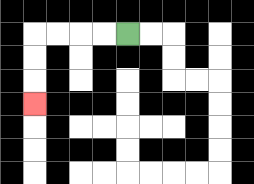{'start': '[5, 1]', 'end': '[1, 4]', 'path_directions': 'L,L,L,L,D,D,D', 'path_coordinates': '[[5, 1], [4, 1], [3, 1], [2, 1], [1, 1], [1, 2], [1, 3], [1, 4]]'}